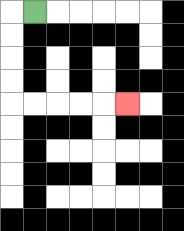{'start': '[1, 0]', 'end': '[5, 4]', 'path_directions': 'L,D,D,D,D,R,R,R,R,R', 'path_coordinates': '[[1, 0], [0, 0], [0, 1], [0, 2], [0, 3], [0, 4], [1, 4], [2, 4], [3, 4], [4, 4], [5, 4]]'}